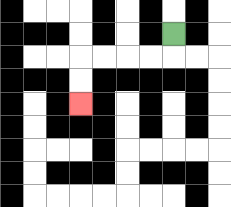{'start': '[7, 1]', 'end': '[3, 4]', 'path_directions': 'D,L,L,L,L,D,D', 'path_coordinates': '[[7, 1], [7, 2], [6, 2], [5, 2], [4, 2], [3, 2], [3, 3], [3, 4]]'}